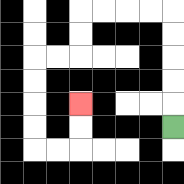{'start': '[7, 5]', 'end': '[3, 4]', 'path_directions': 'U,U,U,U,U,L,L,L,L,D,D,L,L,D,D,D,D,R,R,U,U', 'path_coordinates': '[[7, 5], [7, 4], [7, 3], [7, 2], [7, 1], [7, 0], [6, 0], [5, 0], [4, 0], [3, 0], [3, 1], [3, 2], [2, 2], [1, 2], [1, 3], [1, 4], [1, 5], [1, 6], [2, 6], [3, 6], [3, 5], [3, 4]]'}